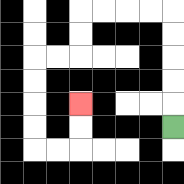{'start': '[7, 5]', 'end': '[3, 4]', 'path_directions': 'U,U,U,U,U,L,L,L,L,D,D,L,L,D,D,D,D,R,R,U,U', 'path_coordinates': '[[7, 5], [7, 4], [7, 3], [7, 2], [7, 1], [7, 0], [6, 0], [5, 0], [4, 0], [3, 0], [3, 1], [3, 2], [2, 2], [1, 2], [1, 3], [1, 4], [1, 5], [1, 6], [2, 6], [3, 6], [3, 5], [3, 4]]'}